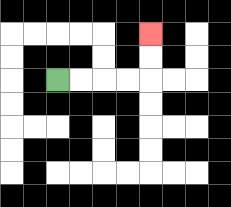{'start': '[2, 3]', 'end': '[6, 1]', 'path_directions': 'R,R,R,R,U,U', 'path_coordinates': '[[2, 3], [3, 3], [4, 3], [5, 3], [6, 3], [6, 2], [6, 1]]'}